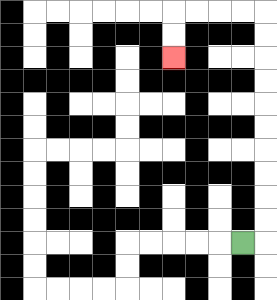{'start': '[10, 10]', 'end': '[7, 2]', 'path_directions': 'R,U,U,U,U,U,U,U,U,U,U,L,L,L,L,D,D', 'path_coordinates': '[[10, 10], [11, 10], [11, 9], [11, 8], [11, 7], [11, 6], [11, 5], [11, 4], [11, 3], [11, 2], [11, 1], [11, 0], [10, 0], [9, 0], [8, 0], [7, 0], [7, 1], [7, 2]]'}